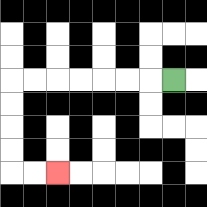{'start': '[7, 3]', 'end': '[2, 7]', 'path_directions': 'L,L,L,L,L,L,L,D,D,D,D,R,R', 'path_coordinates': '[[7, 3], [6, 3], [5, 3], [4, 3], [3, 3], [2, 3], [1, 3], [0, 3], [0, 4], [0, 5], [0, 6], [0, 7], [1, 7], [2, 7]]'}